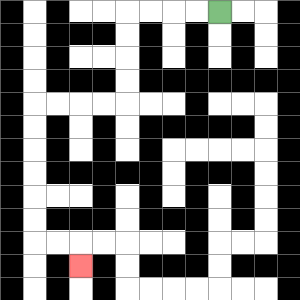{'start': '[9, 0]', 'end': '[3, 11]', 'path_directions': 'L,L,L,L,D,D,D,D,L,L,L,L,D,D,D,D,D,D,R,R,D', 'path_coordinates': '[[9, 0], [8, 0], [7, 0], [6, 0], [5, 0], [5, 1], [5, 2], [5, 3], [5, 4], [4, 4], [3, 4], [2, 4], [1, 4], [1, 5], [1, 6], [1, 7], [1, 8], [1, 9], [1, 10], [2, 10], [3, 10], [3, 11]]'}